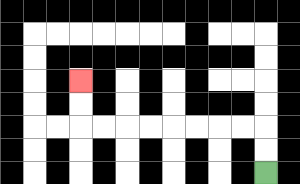{'start': '[11, 7]', 'end': '[3, 3]', 'path_directions': 'U,U,L,L,L,L,L,L,L,L,U,U', 'path_coordinates': '[[11, 7], [11, 6], [11, 5], [10, 5], [9, 5], [8, 5], [7, 5], [6, 5], [5, 5], [4, 5], [3, 5], [3, 4], [3, 3]]'}